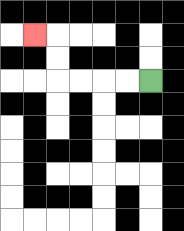{'start': '[6, 3]', 'end': '[1, 1]', 'path_directions': 'L,L,L,L,U,U,L', 'path_coordinates': '[[6, 3], [5, 3], [4, 3], [3, 3], [2, 3], [2, 2], [2, 1], [1, 1]]'}